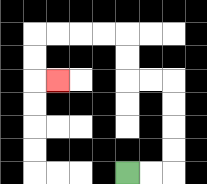{'start': '[5, 7]', 'end': '[2, 3]', 'path_directions': 'R,R,U,U,U,U,L,L,U,U,L,L,L,L,D,D,R', 'path_coordinates': '[[5, 7], [6, 7], [7, 7], [7, 6], [7, 5], [7, 4], [7, 3], [6, 3], [5, 3], [5, 2], [5, 1], [4, 1], [3, 1], [2, 1], [1, 1], [1, 2], [1, 3], [2, 3]]'}